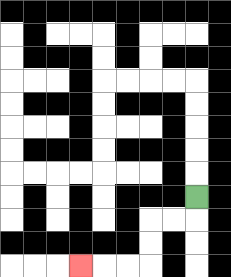{'start': '[8, 8]', 'end': '[3, 11]', 'path_directions': 'D,L,L,D,D,L,L,L', 'path_coordinates': '[[8, 8], [8, 9], [7, 9], [6, 9], [6, 10], [6, 11], [5, 11], [4, 11], [3, 11]]'}